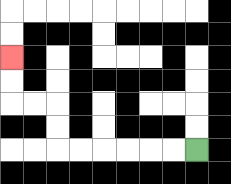{'start': '[8, 6]', 'end': '[0, 2]', 'path_directions': 'L,L,L,L,L,L,U,U,L,L,U,U', 'path_coordinates': '[[8, 6], [7, 6], [6, 6], [5, 6], [4, 6], [3, 6], [2, 6], [2, 5], [2, 4], [1, 4], [0, 4], [0, 3], [0, 2]]'}